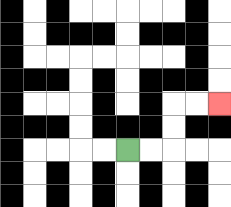{'start': '[5, 6]', 'end': '[9, 4]', 'path_directions': 'R,R,U,U,R,R', 'path_coordinates': '[[5, 6], [6, 6], [7, 6], [7, 5], [7, 4], [8, 4], [9, 4]]'}